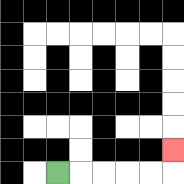{'start': '[2, 7]', 'end': '[7, 6]', 'path_directions': 'R,R,R,R,R,U', 'path_coordinates': '[[2, 7], [3, 7], [4, 7], [5, 7], [6, 7], [7, 7], [7, 6]]'}